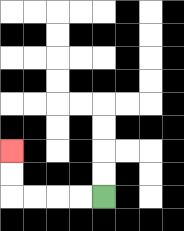{'start': '[4, 8]', 'end': '[0, 6]', 'path_directions': 'L,L,L,L,U,U', 'path_coordinates': '[[4, 8], [3, 8], [2, 8], [1, 8], [0, 8], [0, 7], [0, 6]]'}